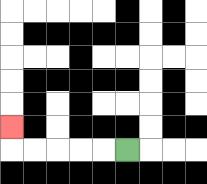{'start': '[5, 6]', 'end': '[0, 5]', 'path_directions': 'L,L,L,L,L,U', 'path_coordinates': '[[5, 6], [4, 6], [3, 6], [2, 6], [1, 6], [0, 6], [0, 5]]'}